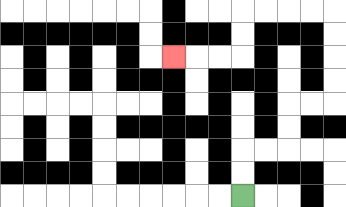{'start': '[10, 8]', 'end': '[7, 2]', 'path_directions': 'U,U,R,R,U,U,R,R,U,U,U,U,L,L,L,L,D,D,L,L,L', 'path_coordinates': '[[10, 8], [10, 7], [10, 6], [11, 6], [12, 6], [12, 5], [12, 4], [13, 4], [14, 4], [14, 3], [14, 2], [14, 1], [14, 0], [13, 0], [12, 0], [11, 0], [10, 0], [10, 1], [10, 2], [9, 2], [8, 2], [7, 2]]'}